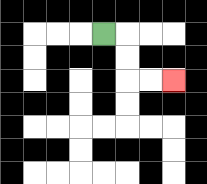{'start': '[4, 1]', 'end': '[7, 3]', 'path_directions': 'R,D,D,R,R', 'path_coordinates': '[[4, 1], [5, 1], [5, 2], [5, 3], [6, 3], [7, 3]]'}